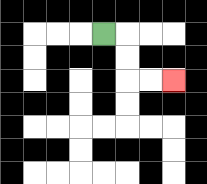{'start': '[4, 1]', 'end': '[7, 3]', 'path_directions': 'R,D,D,R,R', 'path_coordinates': '[[4, 1], [5, 1], [5, 2], [5, 3], [6, 3], [7, 3]]'}